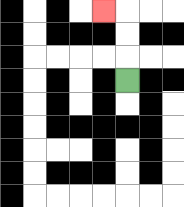{'start': '[5, 3]', 'end': '[4, 0]', 'path_directions': 'U,U,U,L', 'path_coordinates': '[[5, 3], [5, 2], [5, 1], [5, 0], [4, 0]]'}